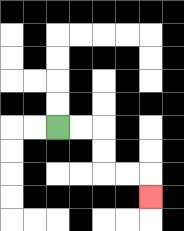{'start': '[2, 5]', 'end': '[6, 8]', 'path_directions': 'R,R,D,D,R,R,D', 'path_coordinates': '[[2, 5], [3, 5], [4, 5], [4, 6], [4, 7], [5, 7], [6, 7], [6, 8]]'}